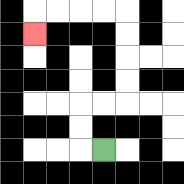{'start': '[4, 6]', 'end': '[1, 1]', 'path_directions': 'L,U,U,R,R,U,U,U,U,L,L,L,L,D', 'path_coordinates': '[[4, 6], [3, 6], [3, 5], [3, 4], [4, 4], [5, 4], [5, 3], [5, 2], [5, 1], [5, 0], [4, 0], [3, 0], [2, 0], [1, 0], [1, 1]]'}